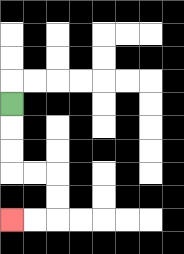{'start': '[0, 4]', 'end': '[0, 9]', 'path_directions': 'D,D,D,R,R,D,D,L,L', 'path_coordinates': '[[0, 4], [0, 5], [0, 6], [0, 7], [1, 7], [2, 7], [2, 8], [2, 9], [1, 9], [0, 9]]'}